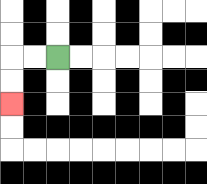{'start': '[2, 2]', 'end': '[0, 4]', 'path_directions': 'L,L,D,D', 'path_coordinates': '[[2, 2], [1, 2], [0, 2], [0, 3], [0, 4]]'}